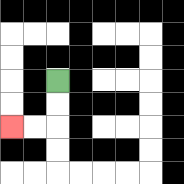{'start': '[2, 3]', 'end': '[0, 5]', 'path_directions': 'D,D,L,L', 'path_coordinates': '[[2, 3], [2, 4], [2, 5], [1, 5], [0, 5]]'}